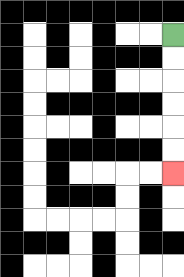{'start': '[7, 1]', 'end': '[7, 7]', 'path_directions': 'D,D,D,D,D,D', 'path_coordinates': '[[7, 1], [7, 2], [7, 3], [7, 4], [7, 5], [7, 6], [7, 7]]'}